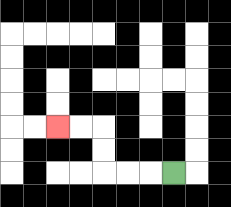{'start': '[7, 7]', 'end': '[2, 5]', 'path_directions': 'L,L,L,U,U,L,L', 'path_coordinates': '[[7, 7], [6, 7], [5, 7], [4, 7], [4, 6], [4, 5], [3, 5], [2, 5]]'}